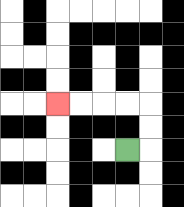{'start': '[5, 6]', 'end': '[2, 4]', 'path_directions': 'R,U,U,L,L,L,L', 'path_coordinates': '[[5, 6], [6, 6], [6, 5], [6, 4], [5, 4], [4, 4], [3, 4], [2, 4]]'}